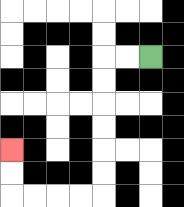{'start': '[6, 2]', 'end': '[0, 6]', 'path_directions': 'L,L,D,D,D,D,D,D,L,L,L,L,U,U', 'path_coordinates': '[[6, 2], [5, 2], [4, 2], [4, 3], [4, 4], [4, 5], [4, 6], [4, 7], [4, 8], [3, 8], [2, 8], [1, 8], [0, 8], [0, 7], [0, 6]]'}